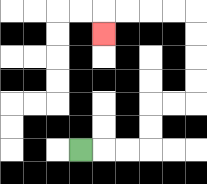{'start': '[3, 6]', 'end': '[4, 1]', 'path_directions': 'R,R,R,U,U,R,R,U,U,U,U,L,L,L,L,D', 'path_coordinates': '[[3, 6], [4, 6], [5, 6], [6, 6], [6, 5], [6, 4], [7, 4], [8, 4], [8, 3], [8, 2], [8, 1], [8, 0], [7, 0], [6, 0], [5, 0], [4, 0], [4, 1]]'}